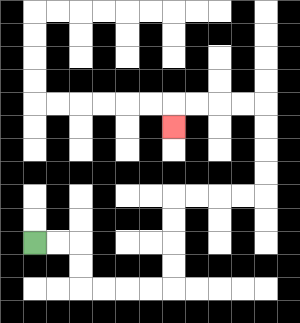{'start': '[1, 10]', 'end': '[7, 5]', 'path_directions': 'R,R,D,D,R,R,R,R,U,U,U,U,R,R,R,R,U,U,U,U,L,L,L,L,D', 'path_coordinates': '[[1, 10], [2, 10], [3, 10], [3, 11], [3, 12], [4, 12], [5, 12], [6, 12], [7, 12], [7, 11], [7, 10], [7, 9], [7, 8], [8, 8], [9, 8], [10, 8], [11, 8], [11, 7], [11, 6], [11, 5], [11, 4], [10, 4], [9, 4], [8, 4], [7, 4], [7, 5]]'}